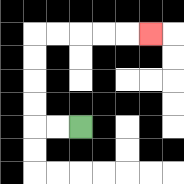{'start': '[3, 5]', 'end': '[6, 1]', 'path_directions': 'L,L,U,U,U,U,R,R,R,R,R', 'path_coordinates': '[[3, 5], [2, 5], [1, 5], [1, 4], [1, 3], [1, 2], [1, 1], [2, 1], [3, 1], [4, 1], [5, 1], [6, 1]]'}